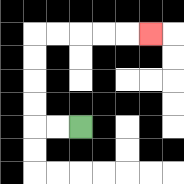{'start': '[3, 5]', 'end': '[6, 1]', 'path_directions': 'L,L,U,U,U,U,R,R,R,R,R', 'path_coordinates': '[[3, 5], [2, 5], [1, 5], [1, 4], [1, 3], [1, 2], [1, 1], [2, 1], [3, 1], [4, 1], [5, 1], [6, 1]]'}